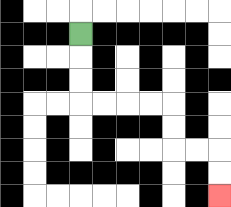{'start': '[3, 1]', 'end': '[9, 8]', 'path_directions': 'D,D,D,R,R,R,R,D,D,R,R,D,D', 'path_coordinates': '[[3, 1], [3, 2], [3, 3], [3, 4], [4, 4], [5, 4], [6, 4], [7, 4], [7, 5], [7, 6], [8, 6], [9, 6], [9, 7], [9, 8]]'}